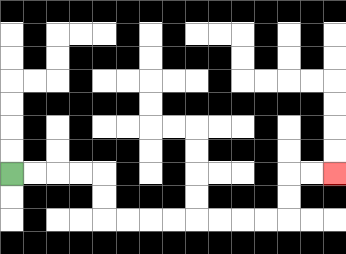{'start': '[0, 7]', 'end': '[14, 7]', 'path_directions': 'R,R,R,R,D,D,R,R,R,R,R,R,R,R,U,U,R,R', 'path_coordinates': '[[0, 7], [1, 7], [2, 7], [3, 7], [4, 7], [4, 8], [4, 9], [5, 9], [6, 9], [7, 9], [8, 9], [9, 9], [10, 9], [11, 9], [12, 9], [12, 8], [12, 7], [13, 7], [14, 7]]'}